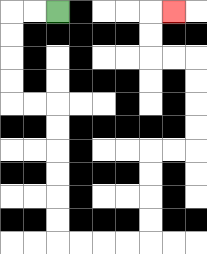{'start': '[2, 0]', 'end': '[7, 0]', 'path_directions': 'L,L,D,D,D,D,R,R,D,D,D,D,D,D,R,R,R,R,U,U,U,U,R,R,U,U,U,U,L,L,U,U,R', 'path_coordinates': '[[2, 0], [1, 0], [0, 0], [0, 1], [0, 2], [0, 3], [0, 4], [1, 4], [2, 4], [2, 5], [2, 6], [2, 7], [2, 8], [2, 9], [2, 10], [3, 10], [4, 10], [5, 10], [6, 10], [6, 9], [6, 8], [6, 7], [6, 6], [7, 6], [8, 6], [8, 5], [8, 4], [8, 3], [8, 2], [7, 2], [6, 2], [6, 1], [6, 0], [7, 0]]'}